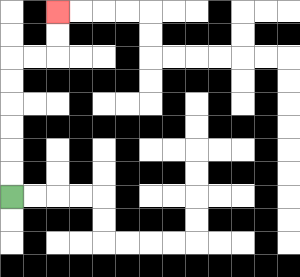{'start': '[0, 8]', 'end': '[2, 0]', 'path_directions': 'U,U,U,U,U,U,R,R,U,U', 'path_coordinates': '[[0, 8], [0, 7], [0, 6], [0, 5], [0, 4], [0, 3], [0, 2], [1, 2], [2, 2], [2, 1], [2, 0]]'}